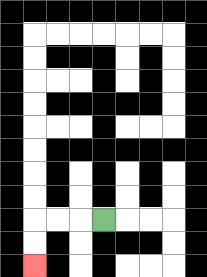{'start': '[4, 9]', 'end': '[1, 11]', 'path_directions': 'L,L,L,D,D', 'path_coordinates': '[[4, 9], [3, 9], [2, 9], [1, 9], [1, 10], [1, 11]]'}